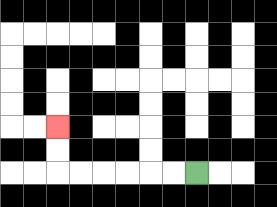{'start': '[8, 7]', 'end': '[2, 5]', 'path_directions': 'L,L,L,L,L,L,U,U', 'path_coordinates': '[[8, 7], [7, 7], [6, 7], [5, 7], [4, 7], [3, 7], [2, 7], [2, 6], [2, 5]]'}